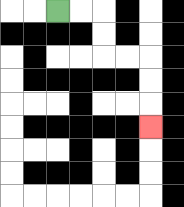{'start': '[2, 0]', 'end': '[6, 5]', 'path_directions': 'R,R,D,D,R,R,D,D,D', 'path_coordinates': '[[2, 0], [3, 0], [4, 0], [4, 1], [4, 2], [5, 2], [6, 2], [6, 3], [6, 4], [6, 5]]'}